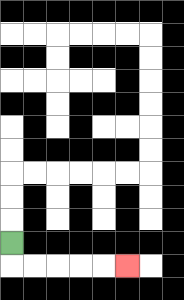{'start': '[0, 10]', 'end': '[5, 11]', 'path_directions': 'D,R,R,R,R,R', 'path_coordinates': '[[0, 10], [0, 11], [1, 11], [2, 11], [3, 11], [4, 11], [5, 11]]'}